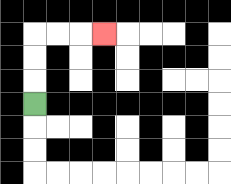{'start': '[1, 4]', 'end': '[4, 1]', 'path_directions': 'U,U,U,R,R,R', 'path_coordinates': '[[1, 4], [1, 3], [1, 2], [1, 1], [2, 1], [3, 1], [4, 1]]'}